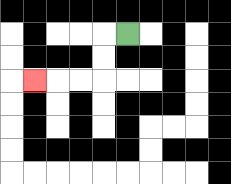{'start': '[5, 1]', 'end': '[1, 3]', 'path_directions': 'L,D,D,L,L,L', 'path_coordinates': '[[5, 1], [4, 1], [4, 2], [4, 3], [3, 3], [2, 3], [1, 3]]'}